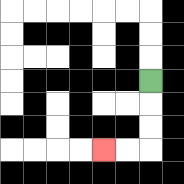{'start': '[6, 3]', 'end': '[4, 6]', 'path_directions': 'D,D,D,L,L', 'path_coordinates': '[[6, 3], [6, 4], [6, 5], [6, 6], [5, 6], [4, 6]]'}